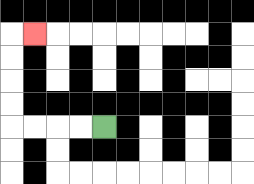{'start': '[4, 5]', 'end': '[1, 1]', 'path_directions': 'L,L,L,L,U,U,U,U,R', 'path_coordinates': '[[4, 5], [3, 5], [2, 5], [1, 5], [0, 5], [0, 4], [0, 3], [0, 2], [0, 1], [1, 1]]'}